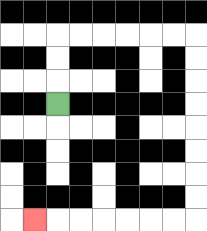{'start': '[2, 4]', 'end': '[1, 9]', 'path_directions': 'U,U,U,R,R,R,R,R,R,D,D,D,D,D,D,D,D,L,L,L,L,L,L,L', 'path_coordinates': '[[2, 4], [2, 3], [2, 2], [2, 1], [3, 1], [4, 1], [5, 1], [6, 1], [7, 1], [8, 1], [8, 2], [8, 3], [8, 4], [8, 5], [8, 6], [8, 7], [8, 8], [8, 9], [7, 9], [6, 9], [5, 9], [4, 9], [3, 9], [2, 9], [1, 9]]'}